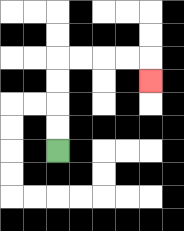{'start': '[2, 6]', 'end': '[6, 3]', 'path_directions': 'U,U,U,U,R,R,R,R,D', 'path_coordinates': '[[2, 6], [2, 5], [2, 4], [2, 3], [2, 2], [3, 2], [4, 2], [5, 2], [6, 2], [6, 3]]'}